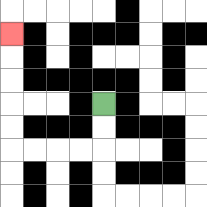{'start': '[4, 4]', 'end': '[0, 1]', 'path_directions': 'D,D,L,L,L,L,U,U,U,U,U', 'path_coordinates': '[[4, 4], [4, 5], [4, 6], [3, 6], [2, 6], [1, 6], [0, 6], [0, 5], [0, 4], [0, 3], [0, 2], [0, 1]]'}